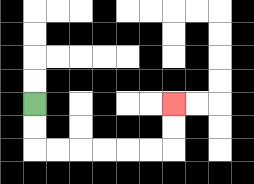{'start': '[1, 4]', 'end': '[7, 4]', 'path_directions': 'D,D,R,R,R,R,R,R,U,U', 'path_coordinates': '[[1, 4], [1, 5], [1, 6], [2, 6], [3, 6], [4, 6], [5, 6], [6, 6], [7, 6], [7, 5], [7, 4]]'}